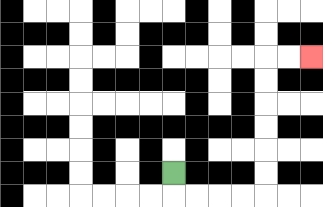{'start': '[7, 7]', 'end': '[13, 2]', 'path_directions': 'D,R,R,R,R,U,U,U,U,U,U,R,R', 'path_coordinates': '[[7, 7], [7, 8], [8, 8], [9, 8], [10, 8], [11, 8], [11, 7], [11, 6], [11, 5], [11, 4], [11, 3], [11, 2], [12, 2], [13, 2]]'}